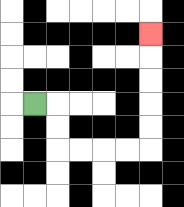{'start': '[1, 4]', 'end': '[6, 1]', 'path_directions': 'R,D,D,R,R,R,R,U,U,U,U,U', 'path_coordinates': '[[1, 4], [2, 4], [2, 5], [2, 6], [3, 6], [4, 6], [5, 6], [6, 6], [6, 5], [6, 4], [6, 3], [6, 2], [6, 1]]'}